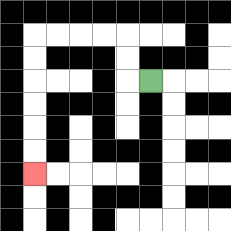{'start': '[6, 3]', 'end': '[1, 7]', 'path_directions': 'L,U,U,L,L,L,L,D,D,D,D,D,D', 'path_coordinates': '[[6, 3], [5, 3], [5, 2], [5, 1], [4, 1], [3, 1], [2, 1], [1, 1], [1, 2], [1, 3], [1, 4], [1, 5], [1, 6], [1, 7]]'}